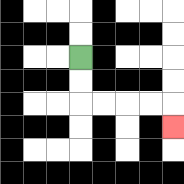{'start': '[3, 2]', 'end': '[7, 5]', 'path_directions': 'D,D,R,R,R,R,D', 'path_coordinates': '[[3, 2], [3, 3], [3, 4], [4, 4], [5, 4], [6, 4], [7, 4], [7, 5]]'}